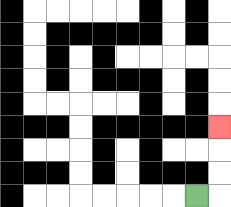{'start': '[8, 8]', 'end': '[9, 5]', 'path_directions': 'R,U,U,U', 'path_coordinates': '[[8, 8], [9, 8], [9, 7], [9, 6], [9, 5]]'}